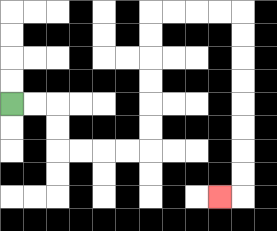{'start': '[0, 4]', 'end': '[9, 8]', 'path_directions': 'R,R,D,D,R,R,R,R,U,U,U,U,U,U,R,R,R,R,D,D,D,D,D,D,D,D,L', 'path_coordinates': '[[0, 4], [1, 4], [2, 4], [2, 5], [2, 6], [3, 6], [4, 6], [5, 6], [6, 6], [6, 5], [6, 4], [6, 3], [6, 2], [6, 1], [6, 0], [7, 0], [8, 0], [9, 0], [10, 0], [10, 1], [10, 2], [10, 3], [10, 4], [10, 5], [10, 6], [10, 7], [10, 8], [9, 8]]'}